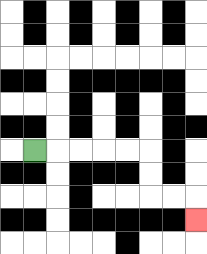{'start': '[1, 6]', 'end': '[8, 9]', 'path_directions': 'R,R,R,R,R,D,D,R,R,D', 'path_coordinates': '[[1, 6], [2, 6], [3, 6], [4, 6], [5, 6], [6, 6], [6, 7], [6, 8], [7, 8], [8, 8], [8, 9]]'}